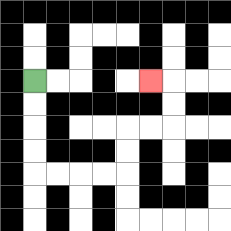{'start': '[1, 3]', 'end': '[6, 3]', 'path_directions': 'D,D,D,D,R,R,R,R,U,U,R,R,U,U,L', 'path_coordinates': '[[1, 3], [1, 4], [1, 5], [1, 6], [1, 7], [2, 7], [3, 7], [4, 7], [5, 7], [5, 6], [5, 5], [6, 5], [7, 5], [7, 4], [7, 3], [6, 3]]'}